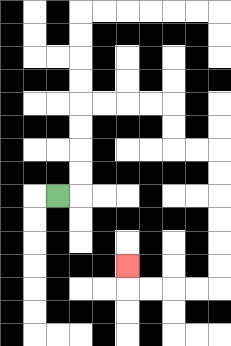{'start': '[2, 8]', 'end': '[5, 11]', 'path_directions': 'R,U,U,U,U,R,R,R,R,D,D,R,R,D,D,D,D,D,D,L,L,L,L,U', 'path_coordinates': '[[2, 8], [3, 8], [3, 7], [3, 6], [3, 5], [3, 4], [4, 4], [5, 4], [6, 4], [7, 4], [7, 5], [7, 6], [8, 6], [9, 6], [9, 7], [9, 8], [9, 9], [9, 10], [9, 11], [9, 12], [8, 12], [7, 12], [6, 12], [5, 12], [5, 11]]'}